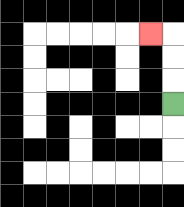{'start': '[7, 4]', 'end': '[6, 1]', 'path_directions': 'U,U,U,L', 'path_coordinates': '[[7, 4], [7, 3], [7, 2], [7, 1], [6, 1]]'}